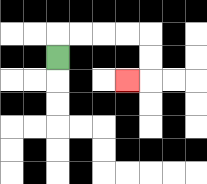{'start': '[2, 2]', 'end': '[5, 3]', 'path_directions': 'U,R,R,R,R,D,D,L', 'path_coordinates': '[[2, 2], [2, 1], [3, 1], [4, 1], [5, 1], [6, 1], [6, 2], [6, 3], [5, 3]]'}